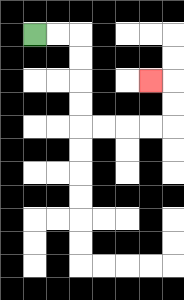{'start': '[1, 1]', 'end': '[6, 3]', 'path_directions': 'R,R,D,D,D,D,R,R,R,R,U,U,L', 'path_coordinates': '[[1, 1], [2, 1], [3, 1], [3, 2], [3, 3], [3, 4], [3, 5], [4, 5], [5, 5], [6, 5], [7, 5], [7, 4], [7, 3], [6, 3]]'}